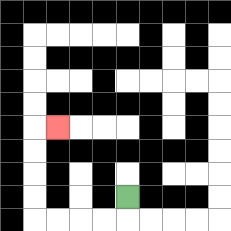{'start': '[5, 8]', 'end': '[2, 5]', 'path_directions': 'D,L,L,L,L,U,U,U,U,R', 'path_coordinates': '[[5, 8], [5, 9], [4, 9], [3, 9], [2, 9], [1, 9], [1, 8], [1, 7], [1, 6], [1, 5], [2, 5]]'}